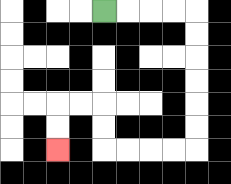{'start': '[4, 0]', 'end': '[2, 6]', 'path_directions': 'R,R,R,R,D,D,D,D,D,D,L,L,L,L,U,U,L,L,D,D', 'path_coordinates': '[[4, 0], [5, 0], [6, 0], [7, 0], [8, 0], [8, 1], [8, 2], [8, 3], [8, 4], [8, 5], [8, 6], [7, 6], [6, 6], [5, 6], [4, 6], [4, 5], [4, 4], [3, 4], [2, 4], [2, 5], [2, 6]]'}